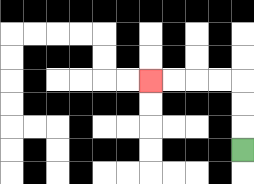{'start': '[10, 6]', 'end': '[6, 3]', 'path_directions': 'U,U,U,L,L,L,L', 'path_coordinates': '[[10, 6], [10, 5], [10, 4], [10, 3], [9, 3], [8, 3], [7, 3], [6, 3]]'}